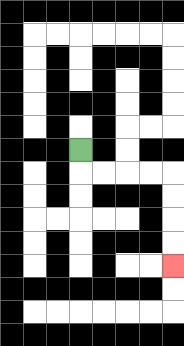{'start': '[3, 6]', 'end': '[7, 11]', 'path_directions': 'D,R,R,R,R,D,D,D,D', 'path_coordinates': '[[3, 6], [3, 7], [4, 7], [5, 7], [6, 7], [7, 7], [7, 8], [7, 9], [7, 10], [7, 11]]'}